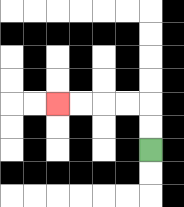{'start': '[6, 6]', 'end': '[2, 4]', 'path_directions': 'U,U,L,L,L,L', 'path_coordinates': '[[6, 6], [6, 5], [6, 4], [5, 4], [4, 4], [3, 4], [2, 4]]'}